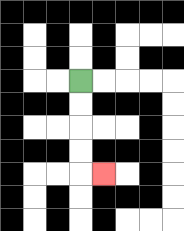{'start': '[3, 3]', 'end': '[4, 7]', 'path_directions': 'D,D,D,D,R', 'path_coordinates': '[[3, 3], [3, 4], [3, 5], [3, 6], [3, 7], [4, 7]]'}